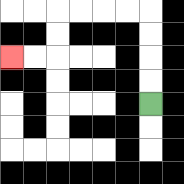{'start': '[6, 4]', 'end': '[0, 2]', 'path_directions': 'U,U,U,U,L,L,L,L,D,D,L,L', 'path_coordinates': '[[6, 4], [6, 3], [6, 2], [6, 1], [6, 0], [5, 0], [4, 0], [3, 0], [2, 0], [2, 1], [2, 2], [1, 2], [0, 2]]'}